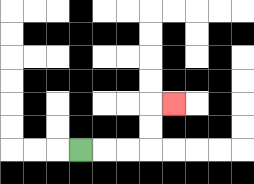{'start': '[3, 6]', 'end': '[7, 4]', 'path_directions': 'R,R,R,U,U,R', 'path_coordinates': '[[3, 6], [4, 6], [5, 6], [6, 6], [6, 5], [6, 4], [7, 4]]'}